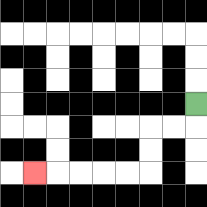{'start': '[8, 4]', 'end': '[1, 7]', 'path_directions': 'D,L,L,D,D,L,L,L,L,L', 'path_coordinates': '[[8, 4], [8, 5], [7, 5], [6, 5], [6, 6], [6, 7], [5, 7], [4, 7], [3, 7], [2, 7], [1, 7]]'}